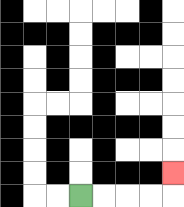{'start': '[3, 8]', 'end': '[7, 7]', 'path_directions': 'R,R,R,R,U', 'path_coordinates': '[[3, 8], [4, 8], [5, 8], [6, 8], [7, 8], [7, 7]]'}